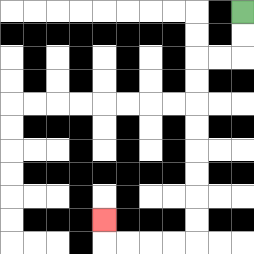{'start': '[10, 0]', 'end': '[4, 9]', 'path_directions': 'D,D,L,L,D,D,D,D,D,D,D,D,L,L,L,L,U', 'path_coordinates': '[[10, 0], [10, 1], [10, 2], [9, 2], [8, 2], [8, 3], [8, 4], [8, 5], [8, 6], [8, 7], [8, 8], [8, 9], [8, 10], [7, 10], [6, 10], [5, 10], [4, 10], [4, 9]]'}